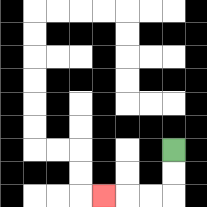{'start': '[7, 6]', 'end': '[4, 8]', 'path_directions': 'D,D,L,L,L', 'path_coordinates': '[[7, 6], [7, 7], [7, 8], [6, 8], [5, 8], [4, 8]]'}